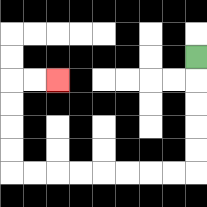{'start': '[8, 2]', 'end': '[2, 3]', 'path_directions': 'D,D,D,D,D,L,L,L,L,L,L,L,L,U,U,U,U,R,R', 'path_coordinates': '[[8, 2], [8, 3], [8, 4], [8, 5], [8, 6], [8, 7], [7, 7], [6, 7], [5, 7], [4, 7], [3, 7], [2, 7], [1, 7], [0, 7], [0, 6], [0, 5], [0, 4], [0, 3], [1, 3], [2, 3]]'}